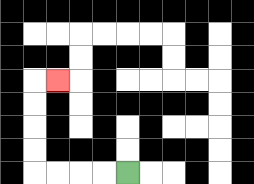{'start': '[5, 7]', 'end': '[2, 3]', 'path_directions': 'L,L,L,L,U,U,U,U,R', 'path_coordinates': '[[5, 7], [4, 7], [3, 7], [2, 7], [1, 7], [1, 6], [1, 5], [1, 4], [1, 3], [2, 3]]'}